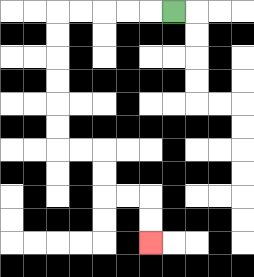{'start': '[7, 0]', 'end': '[6, 10]', 'path_directions': 'L,L,L,L,L,D,D,D,D,D,D,R,R,D,D,R,R,D,D', 'path_coordinates': '[[7, 0], [6, 0], [5, 0], [4, 0], [3, 0], [2, 0], [2, 1], [2, 2], [2, 3], [2, 4], [2, 5], [2, 6], [3, 6], [4, 6], [4, 7], [4, 8], [5, 8], [6, 8], [6, 9], [6, 10]]'}